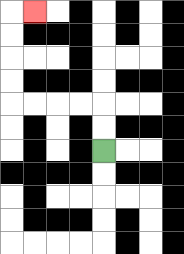{'start': '[4, 6]', 'end': '[1, 0]', 'path_directions': 'U,U,L,L,L,L,U,U,U,U,R', 'path_coordinates': '[[4, 6], [4, 5], [4, 4], [3, 4], [2, 4], [1, 4], [0, 4], [0, 3], [0, 2], [0, 1], [0, 0], [1, 0]]'}